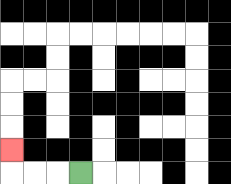{'start': '[3, 7]', 'end': '[0, 6]', 'path_directions': 'L,L,L,U', 'path_coordinates': '[[3, 7], [2, 7], [1, 7], [0, 7], [0, 6]]'}